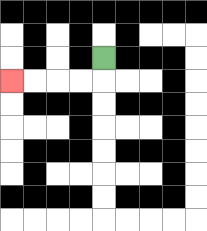{'start': '[4, 2]', 'end': '[0, 3]', 'path_directions': 'D,L,L,L,L', 'path_coordinates': '[[4, 2], [4, 3], [3, 3], [2, 3], [1, 3], [0, 3]]'}